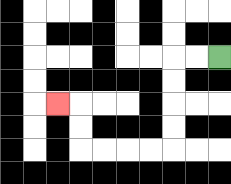{'start': '[9, 2]', 'end': '[2, 4]', 'path_directions': 'L,L,D,D,D,D,L,L,L,L,U,U,L', 'path_coordinates': '[[9, 2], [8, 2], [7, 2], [7, 3], [7, 4], [7, 5], [7, 6], [6, 6], [5, 6], [4, 6], [3, 6], [3, 5], [3, 4], [2, 4]]'}